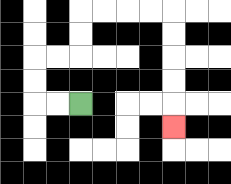{'start': '[3, 4]', 'end': '[7, 5]', 'path_directions': 'L,L,U,U,R,R,U,U,R,R,R,R,D,D,D,D,D', 'path_coordinates': '[[3, 4], [2, 4], [1, 4], [1, 3], [1, 2], [2, 2], [3, 2], [3, 1], [3, 0], [4, 0], [5, 0], [6, 0], [7, 0], [7, 1], [7, 2], [7, 3], [7, 4], [7, 5]]'}